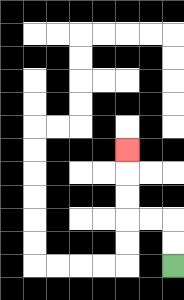{'start': '[7, 11]', 'end': '[5, 6]', 'path_directions': 'U,U,L,L,U,U,U', 'path_coordinates': '[[7, 11], [7, 10], [7, 9], [6, 9], [5, 9], [5, 8], [5, 7], [5, 6]]'}